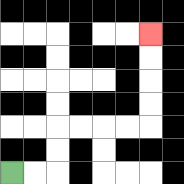{'start': '[0, 7]', 'end': '[6, 1]', 'path_directions': 'R,R,U,U,R,R,R,R,U,U,U,U', 'path_coordinates': '[[0, 7], [1, 7], [2, 7], [2, 6], [2, 5], [3, 5], [4, 5], [5, 5], [6, 5], [6, 4], [6, 3], [6, 2], [6, 1]]'}